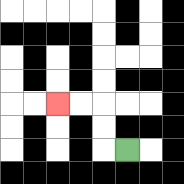{'start': '[5, 6]', 'end': '[2, 4]', 'path_directions': 'L,U,U,L,L', 'path_coordinates': '[[5, 6], [4, 6], [4, 5], [4, 4], [3, 4], [2, 4]]'}